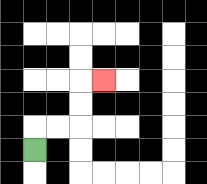{'start': '[1, 6]', 'end': '[4, 3]', 'path_directions': 'U,R,R,U,U,R', 'path_coordinates': '[[1, 6], [1, 5], [2, 5], [3, 5], [3, 4], [3, 3], [4, 3]]'}